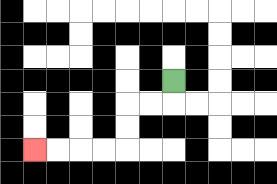{'start': '[7, 3]', 'end': '[1, 6]', 'path_directions': 'D,L,L,D,D,L,L,L,L', 'path_coordinates': '[[7, 3], [7, 4], [6, 4], [5, 4], [5, 5], [5, 6], [4, 6], [3, 6], [2, 6], [1, 6]]'}